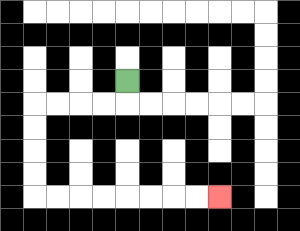{'start': '[5, 3]', 'end': '[9, 8]', 'path_directions': 'D,L,L,L,L,D,D,D,D,R,R,R,R,R,R,R,R', 'path_coordinates': '[[5, 3], [5, 4], [4, 4], [3, 4], [2, 4], [1, 4], [1, 5], [1, 6], [1, 7], [1, 8], [2, 8], [3, 8], [4, 8], [5, 8], [6, 8], [7, 8], [8, 8], [9, 8]]'}